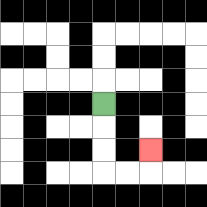{'start': '[4, 4]', 'end': '[6, 6]', 'path_directions': 'D,D,D,R,R,U', 'path_coordinates': '[[4, 4], [4, 5], [4, 6], [4, 7], [5, 7], [6, 7], [6, 6]]'}